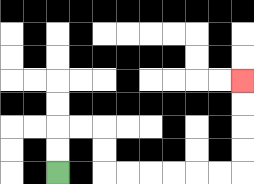{'start': '[2, 7]', 'end': '[10, 3]', 'path_directions': 'U,U,R,R,D,D,R,R,R,R,R,R,U,U,U,U', 'path_coordinates': '[[2, 7], [2, 6], [2, 5], [3, 5], [4, 5], [4, 6], [4, 7], [5, 7], [6, 7], [7, 7], [8, 7], [9, 7], [10, 7], [10, 6], [10, 5], [10, 4], [10, 3]]'}